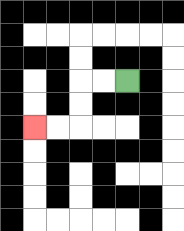{'start': '[5, 3]', 'end': '[1, 5]', 'path_directions': 'L,L,D,D,L,L', 'path_coordinates': '[[5, 3], [4, 3], [3, 3], [3, 4], [3, 5], [2, 5], [1, 5]]'}